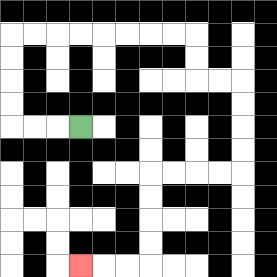{'start': '[3, 5]', 'end': '[3, 11]', 'path_directions': 'L,L,L,U,U,U,U,R,R,R,R,R,R,R,R,D,D,R,R,D,D,D,D,L,L,L,L,D,D,D,D,L,L,L', 'path_coordinates': '[[3, 5], [2, 5], [1, 5], [0, 5], [0, 4], [0, 3], [0, 2], [0, 1], [1, 1], [2, 1], [3, 1], [4, 1], [5, 1], [6, 1], [7, 1], [8, 1], [8, 2], [8, 3], [9, 3], [10, 3], [10, 4], [10, 5], [10, 6], [10, 7], [9, 7], [8, 7], [7, 7], [6, 7], [6, 8], [6, 9], [6, 10], [6, 11], [5, 11], [4, 11], [3, 11]]'}